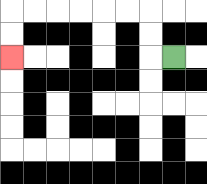{'start': '[7, 2]', 'end': '[0, 2]', 'path_directions': 'L,U,U,L,L,L,L,L,L,D,D', 'path_coordinates': '[[7, 2], [6, 2], [6, 1], [6, 0], [5, 0], [4, 0], [3, 0], [2, 0], [1, 0], [0, 0], [0, 1], [0, 2]]'}